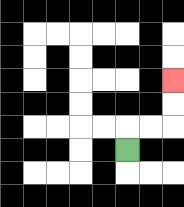{'start': '[5, 6]', 'end': '[7, 3]', 'path_directions': 'U,R,R,U,U', 'path_coordinates': '[[5, 6], [5, 5], [6, 5], [7, 5], [7, 4], [7, 3]]'}